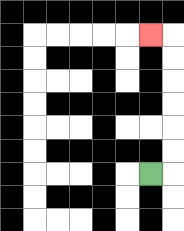{'start': '[6, 7]', 'end': '[6, 1]', 'path_directions': 'R,U,U,U,U,U,U,L', 'path_coordinates': '[[6, 7], [7, 7], [7, 6], [7, 5], [7, 4], [7, 3], [7, 2], [7, 1], [6, 1]]'}